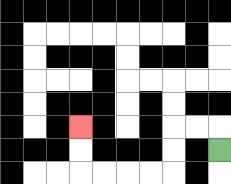{'start': '[9, 6]', 'end': '[3, 5]', 'path_directions': 'U,L,L,D,D,L,L,L,L,U,U', 'path_coordinates': '[[9, 6], [9, 5], [8, 5], [7, 5], [7, 6], [7, 7], [6, 7], [5, 7], [4, 7], [3, 7], [3, 6], [3, 5]]'}